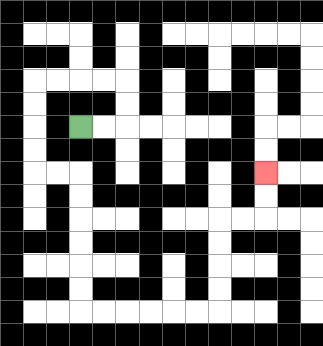{'start': '[3, 5]', 'end': '[11, 7]', 'path_directions': 'R,R,U,U,L,L,L,L,D,D,D,D,R,R,D,D,D,D,D,D,R,R,R,R,R,R,U,U,U,U,R,R,U,U', 'path_coordinates': '[[3, 5], [4, 5], [5, 5], [5, 4], [5, 3], [4, 3], [3, 3], [2, 3], [1, 3], [1, 4], [1, 5], [1, 6], [1, 7], [2, 7], [3, 7], [3, 8], [3, 9], [3, 10], [3, 11], [3, 12], [3, 13], [4, 13], [5, 13], [6, 13], [7, 13], [8, 13], [9, 13], [9, 12], [9, 11], [9, 10], [9, 9], [10, 9], [11, 9], [11, 8], [11, 7]]'}